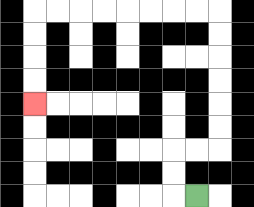{'start': '[8, 8]', 'end': '[1, 4]', 'path_directions': 'L,U,U,R,R,U,U,U,U,U,U,L,L,L,L,L,L,L,L,D,D,D,D', 'path_coordinates': '[[8, 8], [7, 8], [7, 7], [7, 6], [8, 6], [9, 6], [9, 5], [9, 4], [9, 3], [9, 2], [9, 1], [9, 0], [8, 0], [7, 0], [6, 0], [5, 0], [4, 0], [3, 0], [2, 0], [1, 0], [1, 1], [1, 2], [1, 3], [1, 4]]'}